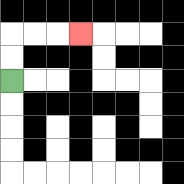{'start': '[0, 3]', 'end': '[3, 1]', 'path_directions': 'U,U,R,R,R', 'path_coordinates': '[[0, 3], [0, 2], [0, 1], [1, 1], [2, 1], [3, 1]]'}